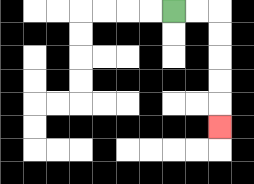{'start': '[7, 0]', 'end': '[9, 5]', 'path_directions': 'R,R,D,D,D,D,D', 'path_coordinates': '[[7, 0], [8, 0], [9, 0], [9, 1], [9, 2], [9, 3], [9, 4], [9, 5]]'}